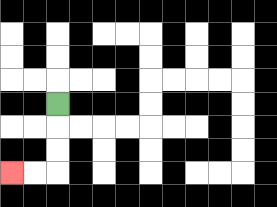{'start': '[2, 4]', 'end': '[0, 7]', 'path_directions': 'D,D,D,L,L', 'path_coordinates': '[[2, 4], [2, 5], [2, 6], [2, 7], [1, 7], [0, 7]]'}